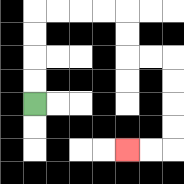{'start': '[1, 4]', 'end': '[5, 6]', 'path_directions': 'U,U,U,U,R,R,R,R,D,D,R,R,D,D,D,D,L,L', 'path_coordinates': '[[1, 4], [1, 3], [1, 2], [1, 1], [1, 0], [2, 0], [3, 0], [4, 0], [5, 0], [5, 1], [5, 2], [6, 2], [7, 2], [7, 3], [7, 4], [7, 5], [7, 6], [6, 6], [5, 6]]'}